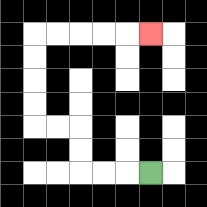{'start': '[6, 7]', 'end': '[6, 1]', 'path_directions': 'L,L,L,U,U,L,L,U,U,U,U,R,R,R,R,R', 'path_coordinates': '[[6, 7], [5, 7], [4, 7], [3, 7], [3, 6], [3, 5], [2, 5], [1, 5], [1, 4], [1, 3], [1, 2], [1, 1], [2, 1], [3, 1], [4, 1], [5, 1], [6, 1]]'}